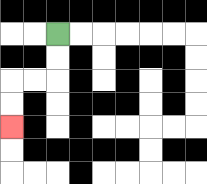{'start': '[2, 1]', 'end': '[0, 5]', 'path_directions': 'D,D,L,L,D,D', 'path_coordinates': '[[2, 1], [2, 2], [2, 3], [1, 3], [0, 3], [0, 4], [0, 5]]'}